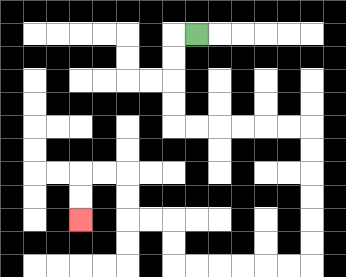{'start': '[8, 1]', 'end': '[3, 9]', 'path_directions': 'L,D,D,D,D,R,R,R,R,R,R,D,D,D,D,D,D,L,L,L,L,L,L,U,U,L,L,U,U,L,L,D,D', 'path_coordinates': '[[8, 1], [7, 1], [7, 2], [7, 3], [7, 4], [7, 5], [8, 5], [9, 5], [10, 5], [11, 5], [12, 5], [13, 5], [13, 6], [13, 7], [13, 8], [13, 9], [13, 10], [13, 11], [12, 11], [11, 11], [10, 11], [9, 11], [8, 11], [7, 11], [7, 10], [7, 9], [6, 9], [5, 9], [5, 8], [5, 7], [4, 7], [3, 7], [3, 8], [3, 9]]'}